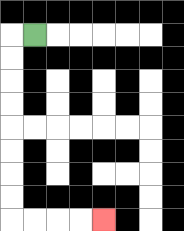{'start': '[1, 1]', 'end': '[4, 9]', 'path_directions': 'L,D,D,D,D,D,D,D,D,R,R,R,R', 'path_coordinates': '[[1, 1], [0, 1], [0, 2], [0, 3], [0, 4], [0, 5], [0, 6], [0, 7], [0, 8], [0, 9], [1, 9], [2, 9], [3, 9], [4, 9]]'}